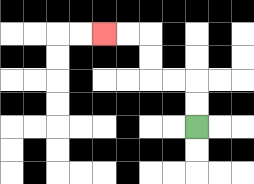{'start': '[8, 5]', 'end': '[4, 1]', 'path_directions': 'U,U,L,L,U,U,L,L', 'path_coordinates': '[[8, 5], [8, 4], [8, 3], [7, 3], [6, 3], [6, 2], [6, 1], [5, 1], [4, 1]]'}